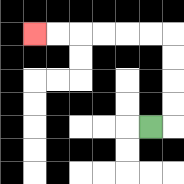{'start': '[6, 5]', 'end': '[1, 1]', 'path_directions': 'R,U,U,U,U,L,L,L,L,L,L', 'path_coordinates': '[[6, 5], [7, 5], [7, 4], [7, 3], [7, 2], [7, 1], [6, 1], [5, 1], [4, 1], [3, 1], [2, 1], [1, 1]]'}